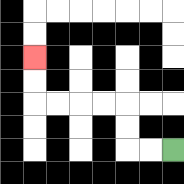{'start': '[7, 6]', 'end': '[1, 2]', 'path_directions': 'L,L,U,U,L,L,L,L,U,U', 'path_coordinates': '[[7, 6], [6, 6], [5, 6], [5, 5], [5, 4], [4, 4], [3, 4], [2, 4], [1, 4], [1, 3], [1, 2]]'}